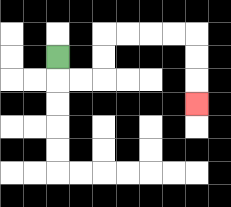{'start': '[2, 2]', 'end': '[8, 4]', 'path_directions': 'D,R,R,U,U,R,R,R,R,D,D,D', 'path_coordinates': '[[2, 2], [2, 3], [3, 3], [4, 3], [4, 2], [4, 1], [5, 1], [6, 1], [7, 1], [8, 1], [8, 2], [8, 3], [8, 4]]'}